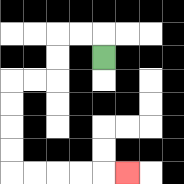{'start': '[4, 2]', 'end': '[5, 7]', 'path_directions': 'U,L,L,D,D,L,L,D,D,D,D,R,R,R,R,R', 'path_coordinates': '[[4, 2], [4, 1], [3, 1], [2, 1], [2, 2], [2, 3], [1, 3], [0, 3], [0, 4], [0, 5], [0, 6], [0, 7], [1, 7], [2, 7], [3, 7], [4, 7], [5, 7]]'}